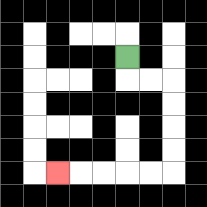{'start': '[5, 2]', 'end': '[2, 7]', 'path_directions': 'D,R,R,D,D,D,D,L,L,L,L,L', 'path_coordinates': '[[5, 2], [5, 3], [6, 3], [7, 3], [7, 4], [7, 5], [7, 6], [7, 7], [6, 7], [5, 7], [4, 7], [3, 7], [2, 7]]'}